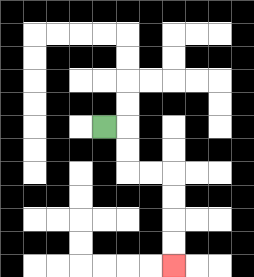{'start': '[4, 5]', 'end': '[7, 11]', 'path_directions': 'R,D,D,R,R,D,D,D,D', 'path_coordinates': '[[4, 5], [5, 5], [5, 6], [5, 7], [6, 7], [7, 7], [7, 8], [7, 9], [7, 10], [7, 11]]'}